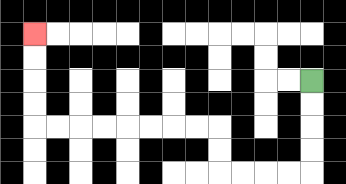{'start': '[13, 3]', 'end': '[1, 1]', 'path_directions': 'D,D,D,D,L,L,L,L,U,U,L,L,L,L,L,L,L,L,U,U,U,U', 'path_coordinates': '[[13, 3], [13, 4], [13, 5], [13, 6], [13, 7], [12, 7], [11, 7], [10, 7], [9, 7], [9, 6], [9, 5], [8, 5], [7, 5], [6, 5], [5, 5], [4, 5], [3, 5], [2, 5], [1, 5], [1, 4], [1, 3], [1, 2], [1, 1]]'}